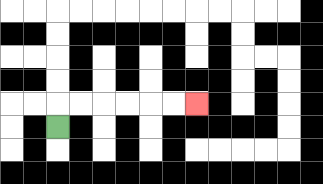{'start': '[2, 5]', 'end': '[8, 4]', 'path_directions': 'U,R,R,R,R,R,R', 'path_coordinates': '[[2, 5], [2, 4], [3, 4], [4, 4], [5, 4], [6, 4], [7, 4], [8, 4]]'}